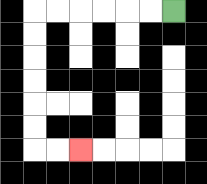{'start': '[7, 0]', 'end': '[3, 6]', 'path_directions': 'L,L,L,L,L,L,D,D,D,D,D,D,R,R', 'path_coordinates': '[[7, 0], [6, 0], [5, 0], [4, 0], [3, 0], [2, 0], [1, 0], [1, 1], [1, 2], [1, 3], [1, 4], [1, 5], [1, 6], [2, 6], [3, 6]]'}